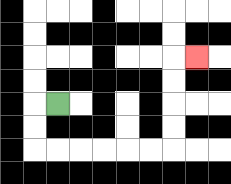{'start': '[2, 4]', 'end': '[8, 2]', 'path_directions': 'L,D,D,R,R,R,R,R,R,U,U,U,U,R', 'path_coordinates': '[[2, 4], [1, 4], [1, 5], [1, 6], [2, 6], [3, 6], [4, 6], [5, 6], [6, 6], [7, 6], [7, 5], [7, 4], [7, 3], [7, 2], [8, 2]]'}